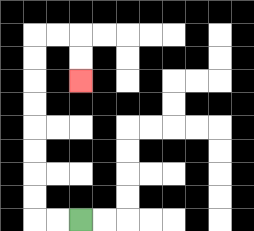{'start': '[3, 9]', 'end': '[3, 3]', 'path_directions': 'L,L,U,U,U,U,U,U,U,U,R,R,D,D', 'path_coordinates': '[[3, 9], [2, 9], [1, 9], [1, 8], [1, 7], [1, 6], [1, 5], [1, 4], [1, 3], [1, 2], [1, 1], [2, 1], [3, 1], [3, 2], [3, 3]]'}